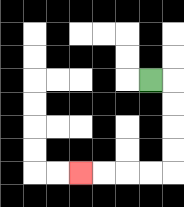{'start': '[6, 3]', 'end': '[3, 7]', 'path_directions': 'R,D,D,D,D,L,L,L,L', 'path_coordinates': '[[6, 3], [7, 3], [7, 4], [7, 5], [7, 6], [7, 7], [6, 7], [5, 7], [4, 7], [3, 7]]'}